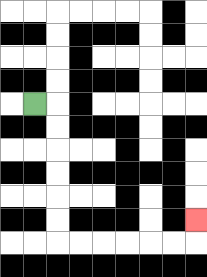{'start': '[1, 4]', 'end': '[8, 9]', 'path_directions': 'R,D,D,D,D,D,D,R,R,R,R,R,R,U', 'path_coordinates': '[[1, 4], [2, 4], [2, 5], [2, 6], [2, 7], [2, 8], [2, 9], [2, 10], [3, 10], [4, 10], [5, 10], [6, 10], [7, 10], [8, 10], [8, 9]]'}